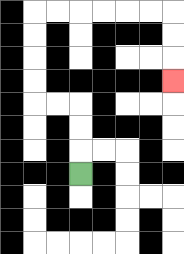{'start': '[3, 7]', 'end': '[7, 3]', 'path_directions': 'U,U,U,L,L,U,U,U,U,R,R,R,R,R,R,D,D,D', 'path_coordinates': '[[3, 7], [3, 6], [3, 5], [3, 4], [2, 4], [1, 4], [1, 3], [1, 2], [1, 1], [1, 0], [2, 0], [3, 0], [4, 0], [5, 0], [6, 0], [7, 0], [7, 1], [7, 2], [7, 3]]'}